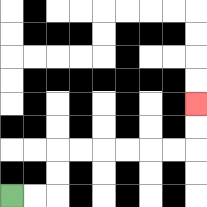{'start': '[0, 8]', 'end': '[8, 4]', 'path_directions': 'R,R,U,U,R,R,R,R,R,R,U,U', 'path_coordinates': '[[0, 8], [1, 8], [2, 8], [2, 7], [2, 6], [3, 6], [4, 6], [5, 6], [6, 6], [7, 6], [8, 6], [8, 5], [8, 4]]'}